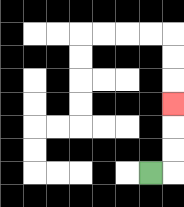{'start': '[6, 7]', 'end': '[7, 4]', 'path_directions': 'R,U,U,U', 'path_coordinates': '[[6, 7], [7, 7], [7, 6], [7, 5], [7, 4]]'}